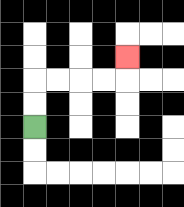{'start': '[1, 5]', 'end': '[5, 2]', 'path_directions': 'U,U,R,R,R,R,U', 'path_coordinates': '[[1, 5], [1, 4], [1, 3], [2, 3], [3, 3], [4, 3], [5, 3], [5, 2]]'}